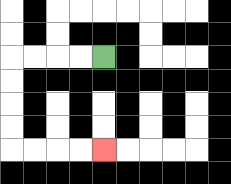{'start': '[4, 2]', 'end': '[4, 6]', 'path_directions': 'L,L,L,L,D,D,D,D,R,R,R,R', 'path_coordinates': '[[4, 2], [3, 2], [2, 2], [1, 2], [0, 2], [0, 3], [0, 4], [0, 5], [0, 6], [1, 6], [2, 6], [3, 6], [4, 6]]'}